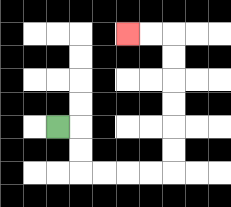{'start': '[2, 5]', 'end': '[5, 1]', 'path_directions': 'R,D,D,R,R,R,R,U,U,U,U,U,U,L,L', 'path_coordinates': '[[2, 5], [3, 5], [3, 6], [3, 7], [4, 7], [5, 7], [6, 7], [7, 7], [7, 6], [7, 5], [7, 4], [7, 3], [7, 2], [7, 1], [6, 1], [5, 1]]'}